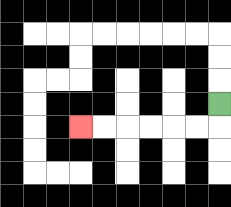{'start': '[9, 4]', 'end': '[3, 5]', 'path_directions': 'D,L,L,L,L,L,L', 'path_coordinates': '[[9, 4], [9, 5], [8, 5], [7, 5], [6, 5], [5, 5], [4, 5], [3, 5]]'}